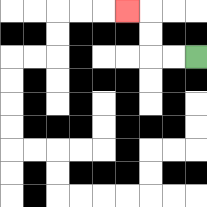{'start': '[8, 2]', 'end': '[5, 0]', 'path_directions': 'L,L,U,U,L', 'path_coordinates': '[[8, 2], [7, 2], [6, 2], [6, 1], [6, 0], [5, 0]]'}